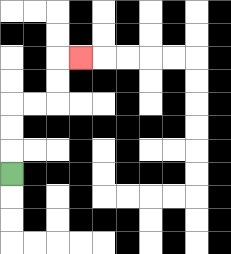{'start': '[0, 7]', 'end': '[3, 2]', 'path_directions': 'U,U,U,R,R,U,U,R', 'path_coordinates': '[[0, 7], [0, 6], [0, 5], [0, 4], [1, 4], [2, 4], [2, 3], [2, 2], [3, 2]]'}